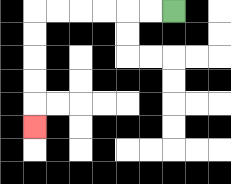{'start': '[7, 0]', 'end': '[1, 5]', 'path_directions': 'L,L,L,L,L,L,D,D,D,D,D', 'path_coordinates': '[[7, 0], [6, 0], [5, 0], [4, 0], [3, 0], [2, 0], [1, 0], [1, 1], [1, 2], [1, 3], [1, 4], [1, 5]]'}